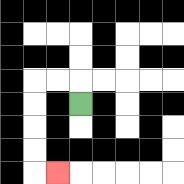{'start': '[3, 4]', 'end': '[2, 7]', 'path_directions': 'U,L,L,D,D,D,D,R', 'path_coordinates': '[[3, 4], [3, 3], [2, 3], [1, 3], [1, 4], [1, 5], [1, 6], [1, 7], [2, 7]]'}